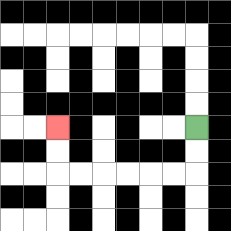{'start': '[8, 5]', 'end': '[2, 5]', 'path_directions': 'D,D,L,L,L,L,L,L,U,U', 'path_coordinates': '[[8, 5], [8, 6], [8, 7], [7, 7], [6, 7], [5, 7], [4, 7], [3, 7], [2, 7], [2, 6], [2, 5]]'}